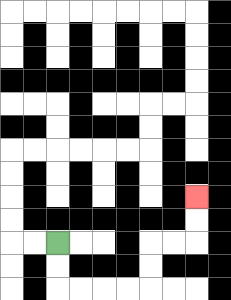{'start': '[2, 10]', 'end': '[8, 8]', 'path_directions': 'D,D,R,R,R,R,U,U,R,R,U,U', 'path_coordinates': '[[2, 10], [2, 11], [2, 12], [3, 12], [4, 12], [5, 12], [6, 12], [6, 11], [6, 10], [7, 10], [8, 10], [8, 9], [8, 8]]'}